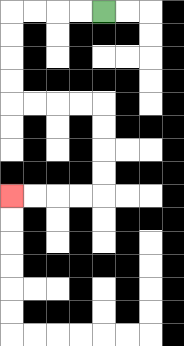{'start': '[4, 0]', 'end': '[0, 8]', 'path_directions': 'L,L,L,L,D,D,D,D,R,R,R,R,D,D,D,D,L,L,L,L', 'path_coordinates': '[[4, 0], [3, 0], [2, 0], [1, 0], [0, 0], [0, 1], [0, 2], [0, 3], [0, 4], [1, 4], [2, 4], [3, 4], [4, 4], [4, 5], [4, 6], [4, 7], [4, 8], [3, 8], [2, 8], [1, 8], [0, 8]]'}